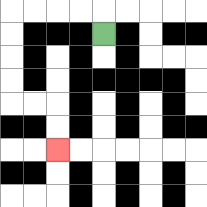{'start': '[4, 1]', 'end': '[2, 6]', 'path_directions': 'U,L,L,L,L,D,D,D,D,R,R,D,D', 'path_coordinates': '[[4, 1], [4, 0], [3, 0], [2, 0], [1, 0], [0, 0], [0, 1], [0, 2], [0, 3], [0, 4], [1, 4], [2, 4], [2, 5], [2, 6]]'}